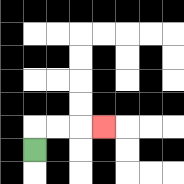{'start': '[1, 6]', 'end': '[4, 5]', 'path_directions': 'U,R,R,R', 'path_coordinates': '[[1, 6], [1, 5], [2, 5], [3, 5], [4, 5]]'}